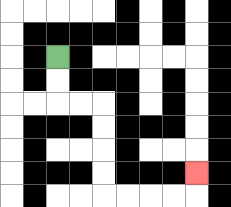{'start': '[2, 2]', 'end': '[8, 7]', 'path_directions': 'D,D,R,R,D,D,D,D,R,R,R,R,U', 'path_coordinates': '[[2, 2], [2, 3], [2, 4], [3, 4], [4, 4], [4, 5], [4, 6], [4, 7], [4, 8], [5, 8], [6, 8], [7, 8], [8, 8], [8, 7]]'}